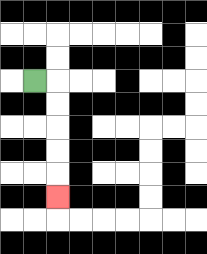{'start': '[1, 3]', 'end': '[2, 8]', 'path_directions': 'R,D,D,D,D,D', 'path_coordinates': '[[1, 3], [2, 3], [2, 4], [2, 5], [2, 6], [2, 7], [2, 8]]'}